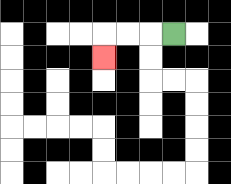{'start': '[7, 1]', 'end': '[4, 2]', 'path_directions': 'L,L,L,D', 'path_coordinates': '[[7, 1], [6, 1], [5, 1], [4, 1], [4, 2]]'}